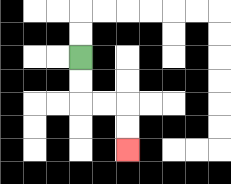{'start': '[3, 2]', 'end': '[5, 6]', 'path_directions': 'D,D,R,R,D,D', 'path_coordinates': '[[3, 2], [3, 3], [3, 4], [4, 4], [5, 4], [5, 5], [5, 6]]'}